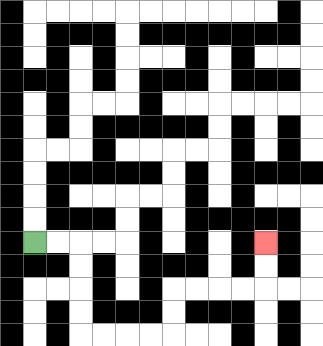{'start': '[1, 10]', 'end': '[11, 10]', 'path_directions': 'R,R,D,D,D,D,R,R,R,R,U,U,R,R,R,R,U,U', 'path_coordinates': '[[1, 10], [2, 10], [3, 10], [3, 11], [3, 12], [3, 13], [3, 14], [4, 14], [5, 14], [6, 14], [7, 14], [7, 13], [7, 12], [8, 12], [9, 12], [10, 12], [11, 12], [11, 11], [11, 10]]'}